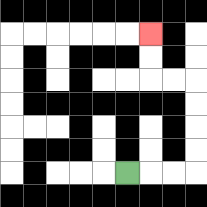{'start': '[5, 7]', 'end': '[6, 1]', 'path_directions': 'R,R,R,U,U,U,U,L,L,U,U', 'path_coordinates': '[[5, 7], [6, 7], [7, 7], [8, 7], [8, 6], [8, 5], [8, 4], [8, 3], [7, 3], [6, 3], [6, 2], [6, 1]]'}